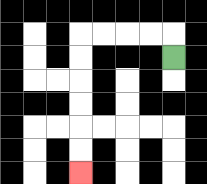{'start': '[7, 2]', 'end': '[3, 7]', 'path_directions': 'U,L,L,L,L,D,D,D,D,D,D', 'path_coordinates': '[[7, 2], [7, 1], [6, 1], [5, 1], [4, 1], [3, 1], [3, 2], [3, 3], [3, 4], [3, 5], [3, 6], [3, 7]]'}